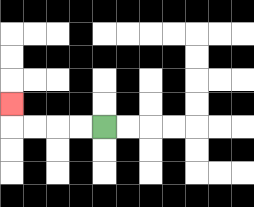{'start': '[4, 5]', 'end': '[0, 4]', 'path_directions': 'L,L,L,L,U', 'path_coordinates': '[[4, 5], [3, 5], [2, 5], [1, 5], [0, 5], [0, 4]]'}